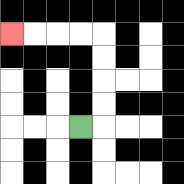{'start': '[3, 5]', 'end': '[0, 1]', 'path_directions': 'R,U,U,U,U,L,L,L,L', 'path_coordinates': '[[3, 5], [4, 5], [4, 4], [4, 3], [4, 2], [4, 1], [3, 1], [2, 1], [1, 1], [0, 1]]'}